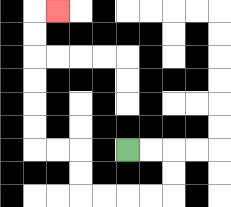{'start': '[5, 6]', 'end': '[2, 0]', 'path_directions': 'R,R,D,D,L,L,L,L,U,U,L,L,U,U,U,U,U,U,R', 'path_coordinates': '[[5, 6], [6, 6], [7, 6], [7, 7], [7, 8], [6, 8], [5, 8], [4, 8], [3, 8], [3, 7], [3, 6], [2, 6], [1, 6], [1, 5], [1, 4], [1, 3], [1, 2], [1, 1], [1, 0], [2, 0]]'}